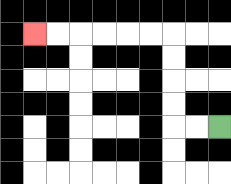{'start': '[9, 5]', 'end': '[1, 1]', 'path_directions': 'L,L,U,U,U,U,L,L,L,L,L,L', 'path_coordinates': '[[9, 5], [8, 5], [7, 5], [7, 4], [7, 3], [7, 2], [7, 1], [6, 1], [5, 1], [4, 1], [3, 1], [2, 1], [1, 1]]'}